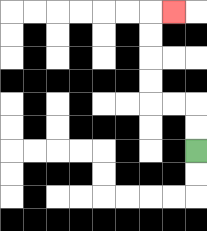{'start': '[8, 6]', 'end': '[7, 0]', 'path_directions': 'U,U,L,L,U,U,U,U,R', 'path_coordinates': '[[8, 6], [8, 5], [8, 4], [7, 4], [6, 4], [6, 3], [6, 2], [6, 1], [6, 0], [7, 0]]'}